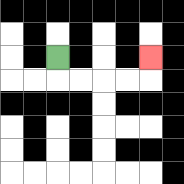{'start': '[2, 2]', 'end': '[6, 2]', 'path_directions': 'D,R,R,R,R,U', 'path_coordinates': '[[2, 2], [2, 3], [3, 3], [4, 3], [5, 3], [6, 3], [6, 2]]'}